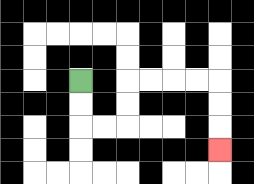{'start': '[3, 3]', 'end': '[9, 6]', 'path_directions': 'D,D,R,R,U,U,R,R,R,R,D,D,D', 'path_coordinates': '[[3, 3], [3, 4], [3, 5], [4, 5], [5, 5], [5, 4], [5, 3], [6, 3], [7, 3], [8, 3], [9, 3], [9, 4], [9, 5], [9, 6]]'}